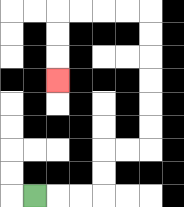{'start': '[1, 8]', 'end': '[2, 3]', 'path_directions': 'R,R,R,U,U,R,R,U,U,U,U,U,U,L,L,L,L,D,D,D', 'path_coordinates': '[[1, 8], [2, 8], [3, 8], [4, 8], [4, 7], [4, 6], [5, 6], [6, 6], [6, 5], [6, 4], [6, 3], [6, 2], [6, 1], [6, 0], [5, 0], [4, 0], [3, 0], [2, 0], [2, 1], [2, 2], [2, 3]]'}